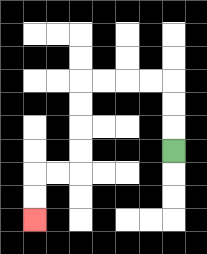{'start': '[7, 6]', 'end': '[1, 9]', 'path_directions': 'U,U,U,L,L,L,L,D,D,D,D,L,L,D,D', 'path_coordinates': '[[7, 6], [7, 5], [7, 4], [7, 3], [6, 3], [5, 3], [4, 3], [3, 3], [3, 4], [3, 5], [3, 6], [3, 7], [2, 7], [1, 7], [1, 8], [1, 9]]'}